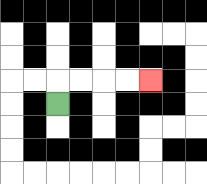{'start': '[2, 4]', 'end': '[6, 3]', 'path_directions': 'U,R,R,R,R', 'path_coordinates': '[[2, 4], [2, 3], [3, 3], [4, 3], [5, 3], [6, 3]]'}